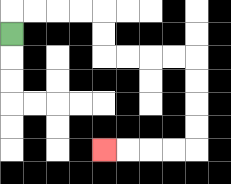{'start': '[0, 1]', 'end': '[4, 6]', 'path_directions': 'U,R,R,R,R,D,D,R,R,R,R,D,D,D,D,L,L,L,L', 'path_coordinates': '[[0, 1], [0, 0], [1, 0], [2, 0], [3, 0], [4, 0], [4, 1], [4, 2], [5, 2], [6, 2], [7, 2], [8, 2], [8, 3], [8, 4], [8, 5], [8, 6], [7, 6], [6, 6], [5, 6], [4, 6]]'}